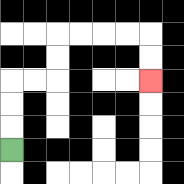{'start': '[0, 6]', 'end': '[6, 3]', 'path_directions': 'U,U,U,R,R,U,U,R,R,R,R,D,D', 'path_coordinates': '[[0, 6], [0, 5], [0, 4], [0, 3], [1, 3], [2, 3], [2, 2], [2, 1], [3, 1], [4, 1], [5, 1], [6, 1], [6, 2], [6, 3]]'}